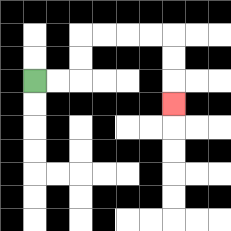{'start': '[1, 3]', 'end': '[7, 4]', 'path_directions': 'R,R,U,U,R,R,R,R,D,D,D', 'path_coordinates': '[[1, 3], [2, 3], [3, 3], [3, 2], [3, 1], [4, 1], [5, 1], [6, 1], [7, 1], [7, 2], [7, 3], [7, 4]]'}